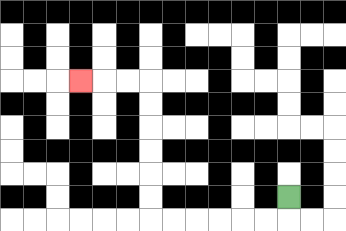{'start': '[12, 8]', 'end': '[3, 3]', 'path_directions': 'D,L,L,L,L,L,L,U,U,U,U,U,U,L,L,L', 'path_coordinates': '[[12, 8], [12, 9], [11, 9], [10, 9], [9, 9], [8, 9], [7, 9], [6, 9], [6, 8], [6, 7], [6, 6], [6, 5], [6, 4], [6, 3], [5, 3], [4, 3], [3, 3]]'}